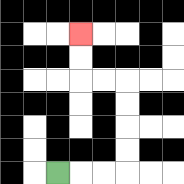{'start': '[2, 7]', 'end': '[3, 1]', 'path_directions': 'R,R,R,U,U,U,U,L,L,U,U', 'path_coordinates': '[[2, 7], [3, 7], [4, 7], [5, 7], [5, 6], [5, 5], [5, 4], [5, 3], [4, 3], [3, 3], [3, 2], [3, 1]]'}